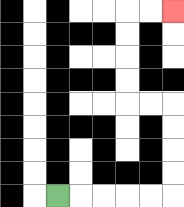{'start': '[2, 8]', 'end': '[7, 0]', 'path_directions': 'R,R,R,R,R,U,U,U,U,L,L,U,U,U,U,R,R', 'path_coordinates': '[[2, 8], [3, 8], [4, 8], [5, 8], [6, 8], [7, 8], [7, 7], [7, 6], [7, 5], [7, 4], [6, 4], [5, 4], [5, 3], [5, 2], [5, 1], [5, 0], [6, 0], [7, 0]]'}